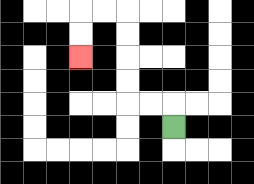{'start': '[7, 5]', 'end': '[3, 2]', 'path_directions': 'U,L,L,U,U,U,U,L,L,D,D', 'path_coordinates': '[[7, 5], [7, 4], [6, 4], [5, 4], [5, 3], [5, 2], [5, 1], [5, 0], [4, 0], [3, 0], [3, 1], [3, 2]]'}